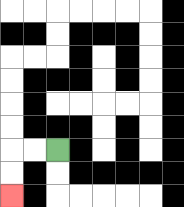{'start': '[2, 6]', 'end': '[0, 8]', 'path_directions': 'L,L,D,D', 'path_coordinates': '[[2, 6], [1, 6], [0, 6], [0, 7], [0, 8]]'}